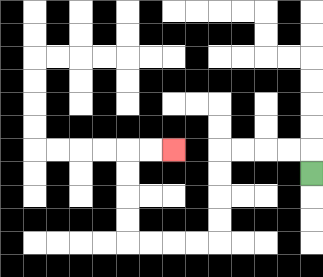{'start': '[13, 7]', 'end': '[7, 6]', 'path_directions': 'U,L,L,L,L,D,D,D,D,L,L,L,L,U,U,U,U,R,R', 'path_coordinates': '[[13, 7], [13, 6], [12, 6], [11, 6], [10, 6], [9, 6], [9, 7], [9, 8], [9, 9], [9, 10], [8, 10], [7, 10], [6, 10], [5, 10], [5, 9], [5, 8], [5, 7], [5, 6], [6, 6], [7, 6]]'}